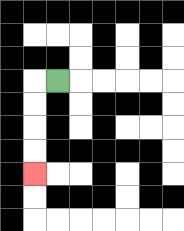{'start': '[2, 3]', 'end': '[1, 7]', 'path_directions': 'L,D,D,D,D', 'path_coordinates': '[[2, 3], [1, 3], [1, 4], [1, 5], [1, 6], [1, 7]]'}